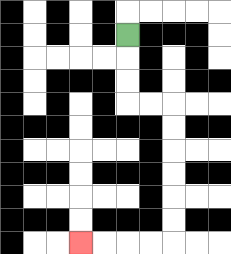{'start': '[5, 1]', 'end': '[3, 10]', 'path_directions': 'D,D,D,R,R,D,D,D,D,D,D,L,L,L,L', 'path_coordinates': '[[5, 1], [5, 2], [5, 3], [5, 4], [6, 4], [7, 4], [7, 5], [7, 6], [7, 7], [7, 8], [7, 9], [7, 10], [6, 10], [5, 10], [4, 10], [3, 10]]'}